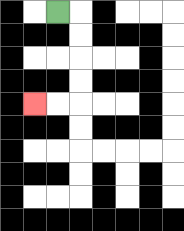{'start': '[2, 0]', 'end': '[1, 4]', 'path_directions': 'R,D,D,D,D,L,L', 'path_coordinates': '[[2, 0], [3, 0], [3, 1], [3, 2], [3, 3], [3, 4], [2, 4], [1, 4]]'}